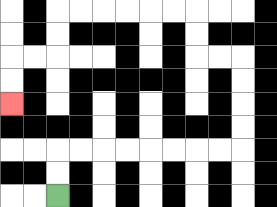{'start': '[2, 8]', 'end': '[0, 4]', 'path_directions': 'U,U,R,R,R,R,R,R,R,R,U,U,U,U,L,L,U,U,L,L,L,L,L,L,D,D,L,L,D,D', 'path_coordinates': '[[2, 8], [2, 7], [2, 6], [3, 6], [4, 6], [5, 6], [6, 6], [7, 6], [8, 6], [9, 6], [10, 6], [10, 5], [10, 4], [10, 3], [10, 2], [9, 2], [8, 2], [8, 1], [8, 0], [7, 0], [6, 0], [5, 0], [4, 0], [3, 0], [2, 0], [2, 1], [2, 2], [1, 2], [0, 2], [0, 3], [0, 4]]'}